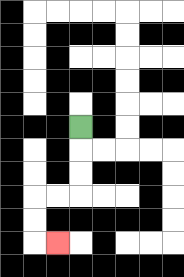{'start': '[3, 5]', 'end': '[2, 10]', 'path_directions': 'D,D,D,L,L,D,D,R', 'path_coordinates': '[[3, 5], [3, 6], [3, 7], [3, 8], [2, 8], [1, 8], [1, 9], [1, 10], [2, 10]]'}